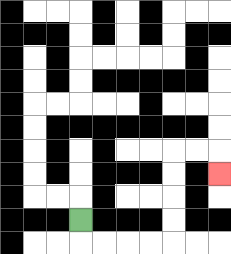{'start': '[3, 9]', 'end': '[9, 7]', 'path_directions': 'D,R,R,R,R,U,U,U,U,R,R,D', 'path_coordinates': '[[3, 9], [3, 10], [4, 10], [5, 10], [6, 10], [7, 10], [7, 9], [7, 8], [7, 7], [7, 6], [8, 6], [9, 6], [9, 7]]'}